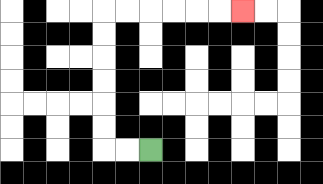{'start': '[6, 6]', 'end': '[10, 0]', 'path_directions': 'L,L,U,U,U,U,U,U,R,R,R,R,R,R', 'path_coordinates': '[[6, 6], [5, 6], [4, 6], [4, 5], [4, 4], [4, 3], [4, 2], [4, 1], [4, 0], [5, 0], [6, 0], [7, 0], [8, 0], [9, 0], [10, 0]]'}